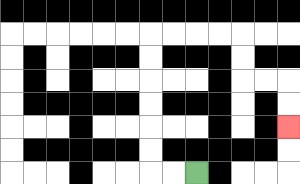{'start': '[8, 7]', 'end': '[12, 5]', 'path_directions': 'L,L,U,U,U,U,U,U,R,R,R,R,D,D,R,R,D,D', 'path_coordinates': '[[8, 7], [7, 7], [6, 7], [6, 6], [6, 5], [6, 4], [6, 3], [6, 2], [6, 1], [7, 1], [8, 1], [9, 1], [10, 1], [10, 2], [10, 3], [11, 3], [12, 3], [12, 4], [12, 5]]'}